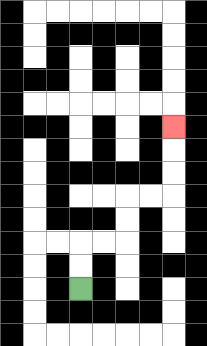{'start': '[3, 12]', 'end': '[7, 5]', 'path_directions': 'U,U,R,R,U,U,R,R,U,U,U', 'path_coordinates': '[[3, 12], [3, 11], [3, 10], [4, 10], [5, 10], [5, 9], [5, 8], [6, 8], [7, 8], [7, 7], [7, 6], [7, 5]]'}